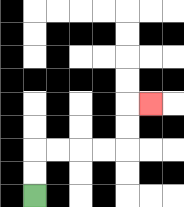{'start': '[1, 8]', 'end': '[6, 4]', 'path_directions': 'U,U,R,R,R,R,U,U,R', 'path_coordinates': '[[1, 8], [1, 7], [1, 6], [2, 6], [3, 6], [4, 6], [5, 6], [5, 5], [5, 4], [6, 4]]'}